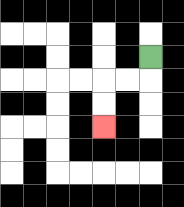{'start': '[6, 2]', 'end': '[4, 5]', 'path_directions': 'D,L,L,D,D', 'path_coordinates': '[[6, 2], [6, 3], [5, 3], [4, 3], [4, 4], [4, 5]]'}